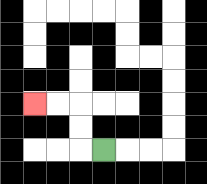{'start': '[4, 6]', 'end': '[1, 4]', 'path_directions': 'L,U,U,L,L', 'path_coordinates': '[[4, 6], [3, 6], [3, 5], [3, 4], [2, 4], [1, 4]]'}